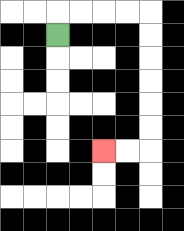{'start': '[2, 1]', 'end': '[4, 6]', 'path_directions': 'U,R,R,R,R,D,D,D,D,D,D,L,L', 'path_coordinates': '[[2, 1], [2, 0], [3, 0], [4, 0], [5, 0], [6, 0], [6, 1], [6, 2], [6, 3], [6, 4], [6, 5], [6, 6], [5, 6], [4, 6]]'}